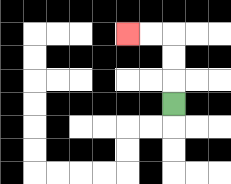{'start': '[7, 4]', 'end': '[5, 1]', 'path_directions': 'U,U,U,L,L', 'path_coordinates': '[[7, 4], [7, 3], [7, 2], [7, 1], [6, 1], [5, 1]]'}